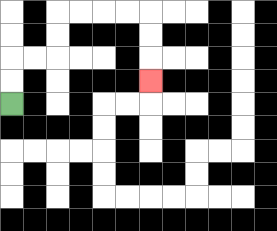{'start': '[0, 4]', 'end': '[6, 3]', 'path_directions': 'U,U,R,R,U,U,R,R,R,R,D,D,D', 'path_coordinates': '[[0, 4], [0, 3], [0, 2], [1, 2], [2, 2], [2, 1], [2, 0], [3, 0], [4, 0], [5, 0], [6, 0], [6, 1], [6, 2], [6, 3]]'}